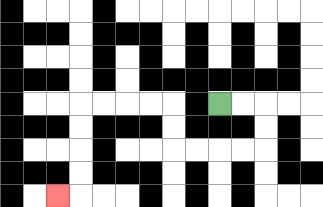{'start': '[9, 4]', 'end': '[2, 8]', 'path_directions': 'R,R,D,D,L,L,L,L,U,U,L,L,L,L,D,D,D,D,L', 'path_coordinates': '[[9, 4], [10, 4], [11, 4], [11, 5], [11, 6], [10, 6], [9, 6], [8, 6], [7, 6], [7, 5], [7, 4], [6, 4], [5, 4], [4, 4], [3, 4], [3, 5], [3, 6], [3, 7], [3, 8], [2, 8]]'}